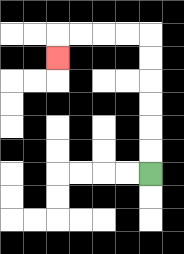{'start': '[6, 7]', 'end': '[2, 2]', 'path_directions': 'U,U,U,U,U,U,L,L,L,L,D', 'path_coordinates': '[[6, 7], [6, 6], [6, 5], [6, 4], [6, 3], [6, 2], [6, 1], [5, 1], [4, 1], [3, 1], [2, 1], [2, 2]]'}